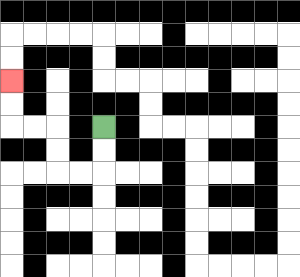{'start': '[4, 5]', 'end': '[0, 3]', 'path_directions': 'D,D,L,L,U,U,L,L,U,U', 'path_coordinates': '[[4, 5], [4, 6], [4, 7], [3, 7], [2, 7], [2, 6], [2, 5], [1, 5], [0, 5], [0, 4], [0, 3]]'}